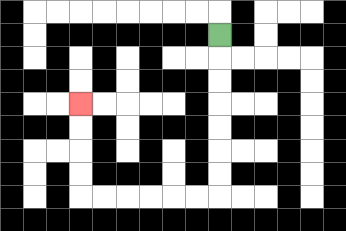{'start': '[9, 1]', 'end': '[3, 4]', 'path_directions': 'D,D,D,D,D,D,D,L,L,L,L,L,L,U,U,U,U', 'path_coordinates': '[[9, 1], [9, 2], [9, 3], [9, 4], [9, 5], [9, 6], [9, 7], [9, 8], [8, 8], [7, 8], [6, 8], [5, 8], [4, 8], [3, 8], [3, 7], [3, 6], [3, 5], [3, 4]]'}